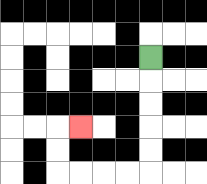{'start': '[6, 2]', 'end': '[3, 5]', 'path_directions': 'D,D,D,D,D,L,L,L,L,U,U,R', 'path_coordinates': '[[6, 2], [6, 3], [6, 4], [6, 5], [6, 6], [6, 7], [5, 7], [4, 7], [3, 7], [2, 7], [2, 6], [2, 5], [3, 5]]'}